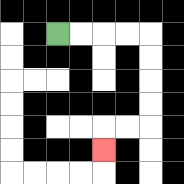{'start': '[2, 1]', 'end': '[4, 6]', 'path_directions': 'R,R,R,R,D,D,D,D,L,L,D', 'path_coordinates': '[[2, 1], [3, 1], [4, 1], [5, 1], [6, 1], [6, 2], [6, 3], [6, 4], [6, 5], [5, 5], [4, 5], [4, 6]]'}